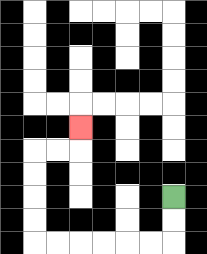{'start': '[7, 8]', 'end': '[3, 5]', 'path_directions': 'D,D,L,L,L,L,L,L,U,U,U,U,R,R,U', 'path_coordinates': '[[7, 8], [7, 9], [7, 10], [6, 10], [5, 10], [4, 10], [3, 10], [2, 10], [1, 10], [1, 9], [1, 8], [1, 7], [1, 6], [2, 6], [3, 6], [3, 5]]'}